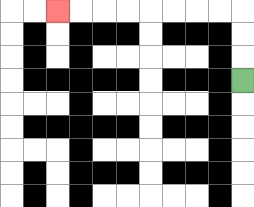{'start': '[10, 3]', 'end': '[2, 0]', 'path_directions': 'U,U,U,L,L,L,L,L,L,L,L', 'path_coordinates': '[[10, 3], [10, 2], [10, 1], [10, 0], [9, 0], [8, 0], [7, 0], [6, 0], [5, 0], [4, 0], [3, 0], [2, 0]]'}